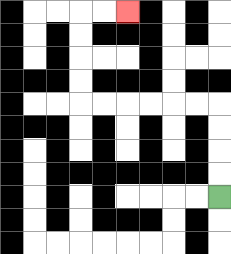{'start': '[9, 8]', 'end': '[5, 0]', 'path_directions': 'U,U,U,U,L,L,L,L,L,L,U,U,U,U,R,R', 'path_coordinates': '[[9, 8], [9, 7], [9, 6], [9, 5], [9, 4], [8, 4], [7, 4], [6, 4], [5, 4], [4, 4], [3, 4], [3, 3], [3, 2], [3, 1], [3, 0], [4, 0], [5, 0]]'}